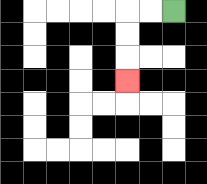{'start': '[7, 0]', 'end': '[5, 3]', 'path_directions': 'L,L,D,D,D', 'path_coordinates': '[[7, 0], [6, 0], [5, 0], [5, 1], [5, 2], [5, 3]]'}